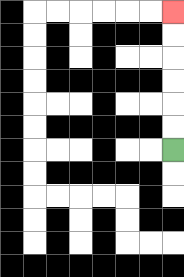{'start': '[7, 6]', 'end': '[7, 0]', 'path_directions': 'U,U,U,U,U,U', 'path_coordinates': '[[7, 6], [7, 5], [7, 4], [7, 3], [7, 2], [7, 1], [7, 0]]'}